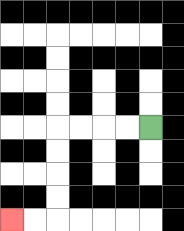{'start': '[6, 5]', 'end': '[0, 9]', 'path_directions': 'L,L,L,L,D,D,D,D,L,L', 'path_coordinates': '[[6, 5], [5, 5], [4, 5], [3, 5], [2, 5], [2, 6], [2, 7], [2, 8], [2, 9], [1, 9], [0, 9]]'}